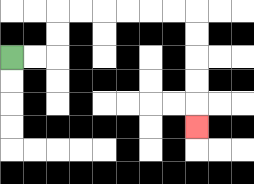{'start': '[0, 2]', 'end': '[8, 5]', 'path_directions': 'R,R,U,U,R,R,R,R,R,R,D,D,D,D,D', 'path_coordinates': '[[0, 2], [1, 2], [2, 2], [2, 1], [2, 0], [3, 0], [4, 0], [5, 0], [6, 0], [7, 0], [8, 0], [8, 1], [8, 2], [8, 3], [8, 4], [8, 5]]'}